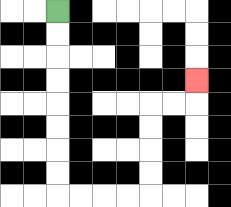{'start': '[2, 0]', 'end': '[8, 3]', 'path_directions': 'D,D,D,D,D,D,D,D,R,R,R,R,U,U,U,U,R,R,U', 'path_coordinates': '[[2, 0], [2, 1], [2, 2], [2, 3], [2, 4], [2, 5], [2, 6], [2, 7], [2, 8], [3, 8], [4, 8], [5, 8], [6, 8], [6, 7], [6, 6], [6, 5], [6, 4], [7, 4], [8, 4], [8, 3]]'}